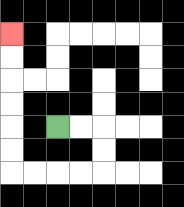{'start': '[2, 5]', 'end': '[0, 1]', 'path_directions': 'R,R,D,D,L,L,L,L,U,U,U,U,U,U', 'path_coordinates': '[[2, 5], [3, 5], [4, 5], [4, 6], [4, 7], [3, 7], [2, 7], [1, 7], [0, 7], [0, 6], [0, 5], [0, 4], [0, 3], [0, 2], [0, 1]]'}